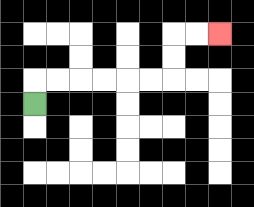{'start': '[1, 4]', 'end': '[9, 1]', 'path_directions': 'U,R,R,R,R,R,R,U,U,R,R', 'path_coordinates': '[[1, 4], [1, 3], [2, 3], [3, 3], [4, 3], [5, 3], [6, 3], [7, 3], [7, 2], [7, 1], [8, 1], [9, 1]]'}